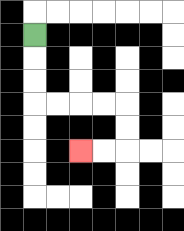{'start': '[1, 1]', 'end': '[3, 6]', 'path_directions': 'D,D,D,R,R,R,R,D,D,L,L', 'path_coordinates': '[[1, 1], [1, 2], [1, 3], [1, 4], [2, 4], [3, 4], [4, 4], [5, 4], [5, 5], [5, 6], [4, 6], [3, 6]]'}